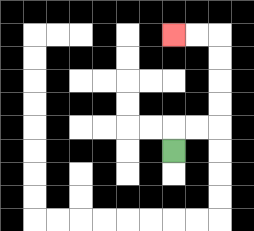{'start': '[7, 6]', 'end': '[7, 1]', 'path_directions': 'U,R,R,U,U,U,U,L,L', 'path_coordinates': '[[7, 6], [7, 5], [8, 5], [9, 5], [9, 4], [9, 3], [9, 2], [9, 1], [8, 1], [7, 1]]'}